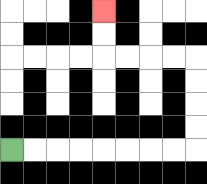{'start': '[0, 6]', 'end': '[4, 0]', 'path_directions': 'R,R,R,R,R,R,R,R,U,U,U,U,L,L,L,L,U,U', 'path_coordinates': '[[0, 6], [1, 6], [2, 6], [3, 6], [4, 6], [5, 6], [6, 6], [7, 6], [8, 6], [8, 5], [8, 4], [8, 3], [8, 2], [7, 2], [6, 2], [5, 2], [4, 2], [4, 1], [4, 0]]'}